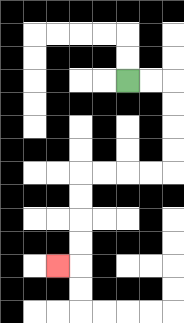{'start': '[5, 3]', 'end': '[2, 11]', 'path_directions': 'R,R,D,D,D,D,L,L,L,L,D,D,D,D,L', 'path_coordinates': '[[5, 3], [6, 3], [7, 3], [7, 4], [7, 5], [7, 6], [7, 7], [6, 7], [5, 7], [4, 7], [3, 7], [3, 8], [3, 9], [3, 10], [3, 11], [2, 11]]'}